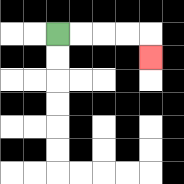{'start': '[2, 1]', 'end': '[6, 2]', 'path_directions': 'R,R,R,R,D', 'path_coordinates': '[[2, 1], [3, 1], [4, 1], [5, 1], [6, 1], [6, 2]]'}